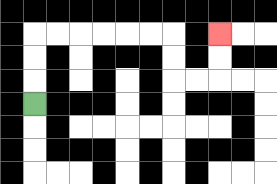{'start': '[1, 4]', 'end': '[9, 1]', 'path_directions': 'U,U,U,R,R,R,R,R,R,D,D,R,R,U,U', 'path_coordinates': '[[1, 4], [1, 3], [1, 2], [1, 1], [2, 1], [3, 1], [4, 1], [5, 1], [6, 1], [7, 1], [7, 2], [7, 3], [8, 3], [9, 3], [9, 2], [9, 1]]'}